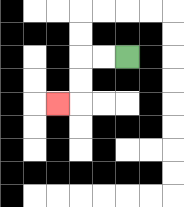{'start': '[5, 2]', 'end': '[2, 4]', 'path_directions': 'L,L,D,D,L', 'path_coordinates': '[[5, 2], [4, 2], [3, 2], [3, 3], [3, 4], [2, 4]]'}